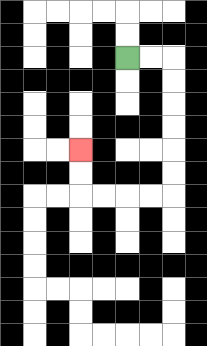{'start': '[5, 2]', 'end': '[3, 6]', 'path_directions': 'R,R,D,D,D,D,D,D,L,L,L,L,U,U', 'path_coordinates': '[[5, 2], [6, 2], [7, 2], [7, 3], [7, 4], [7, 5], [7, 6], [7, 7], [7, 8], [6, 8], [5, 8], [4, 8], [3, 8], [3, 7], [3, 6]]'}